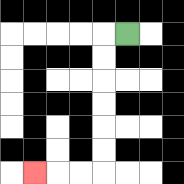{'start': '[5, 1]', 'end': '[1, 7]', 'path_directions': 'L,D,D,D,D,D,D,L,L,L', 'path_coordinates': '[[5, 1], [4, 1], [4, 2], [4, 3], [4, 4], [4, 5], [4, 6], [4, 7], [3, 7], [2, 7], [1, 7]]'}